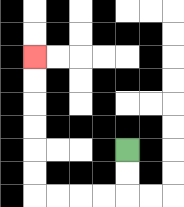{'start': '[5, 6]', 'end': '[1, 2]', 'path_directions': 'D,D,L,L,L,L,U,U,U,U,U,U', 'path_coordinates': '[[5, 6], [5, 7], [5, 8], [4, 8], [3, 8], [2, 8], [1, 8], [1, 7], [1, 6], [1, 5], [1, 4], [1, 3], [1, 2]]'}